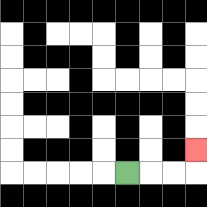{'start': '[5, 7]', 'end': '[8, 6]', 'path_directions': 'R,R,R,U', 'path_coordinates': '[[5, 7], [6, 7], [7, 7], [8, 7], [8, 6]]'}